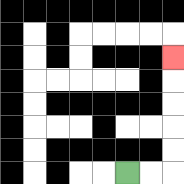{'start': '[5, 7]', 'end': '[7, 2]', 'path_directions': 'R,R,U,U,U,U,U', 'path_coordinates': '[[5, 7], [6, 7], [7, 7], [7, 6], [7, 5], [7, 4], [7, 3], [7, 2]]'}